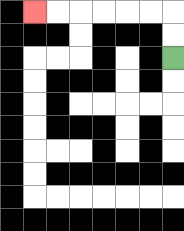{'start': '[7, 2]', 'end': '[1, 0]', 'path_directions': 'U,U,L,L,L,L,L,L', 'path_coordinates': '[[7, 2], [7, 1], [7, 0], [6, 0], [5, 0], [4, 0], [3, 0], [2, 0], [1, 0]]'}